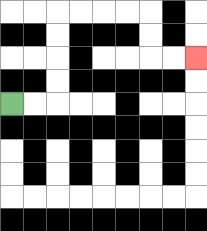{'start': '[0, 4]', 'end': '[8, 2]', 'path_directions': 'R,R,U,U,U,U,R,R,R,R,D,D,R,R', 'path_coordinates': '[[0, 4], [1, 4], [2, 4], [2, 3], [2, 2], [2, 1], [2, 0], [3, 0], [4, 0], [5, 0], [6, 0], [6, 1], [6, 2], [7, 2], [8, 2]]'}